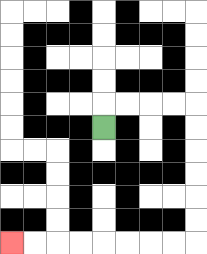{'start': '[4, 5]', 'end': '[0, 10]', 'path_directions': 'U,R,R,R,R,D,D,D,D,D,D,L,L,L,L,L,L,L,L', 'path_coordinates': '[[4, 5], [4, 4], [5, 4], [6, 4], [7, 4], [8, 4], [8, 5], [8, 6], [8, 7], [8, 8], [8, 9], [8, 10], [7, 10], [6, 10], [5, 10], [4, 10], [3, 10], [2, 10], [1, 10], [0, 10]]'}